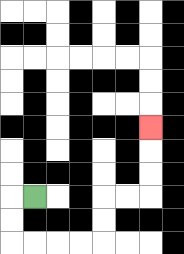{'start': '[1, 8]', 'end': '[6, 5]', 'path_directions': 'L,D,D,R,R,R,R,U,U,R,R,U,U,U', 'path_coordinates': '[[1, 8], [0, 8], [0, 9], [0, 10], [1, 10], [2, 10], [3, 10], [4, 10], [4, 9], [4, 8], [5, 8], [6, 8], [6, 7], [6, 6], [6, 5]]'}